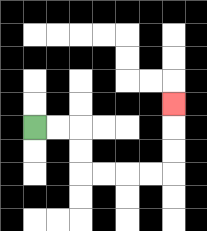{'start': '[1, 5]', 'end': '[7, 4]', 'path_directions': 'R,R,D,D,R,R,R,R,U,U,U', 'path_coordinates': '[[1, 5], [2, 5], [3, 5], [3, 6], [3, 7], [4, 7], [5, 7], [6, 7], [7, 7], [7, 6], [7, 5], [7, 4]]'}